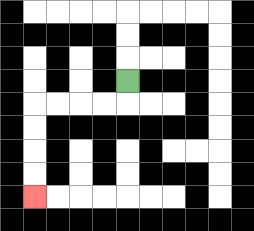{'start': '[5, 3]', 'end': '[1, 8]', 'path_directions': 'D,L,L,L,L,D,D,D,D', 'path_coordinates': '[[5, 3], [5, 4], [4, 4], [3, 4], [2, 4], [1, 4], [1, 5], [1, 6], [1, 7], [1, 8]]'}